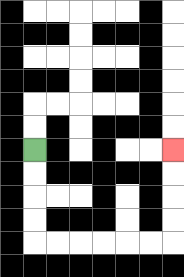{'start': '[1, 6]', 'end': '[7, 6]', 'path_directions': 'D,D,D,D,R,R,R,R,R,R,U,U,U,U', 'path_coordinates': '[[1, 6], [1, 7], [1, 8], [1, 9], [1, 10], [2, 10], [3, 10], [4, 10], [5, 10], [6, 10], [7, 10], [7, 9], [7, 8], [7, 7], [7, 6]]'}